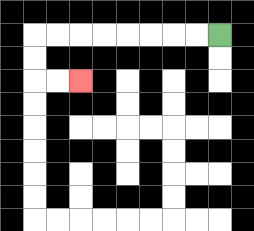{'start': '[9, 1]', 'end': '[3, 3]', 'path_directions': 'L,L,L,L,L,L,L,L,D,D,R,R', 'path_coordinates': '[[9, 1], [8, 1], [7, 1], [6, 1], [5, 1], [4, 1], [3, 1], [2, 1], [1, 1], [1, 2], [1, 3], [2, 3], [3, 3]]'}